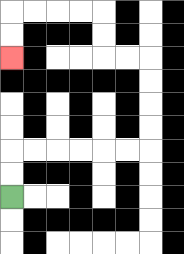{'start': '[0, 8]', 'end': '[0, 2]', 'path_directions': 'U,U,R,R,R,R,R,R,U,U,U,U,L,L,U,U,L,L,L,L,D,D', 'path_coordinates': '[[0, 8], [0, 7], [0, 6], [1, 6], [2, 6], [3, 6], [4, 6], [5, 6], [6, 6], [6, 5], [6, 4], [6, 3], [6, 2], [5, 2], [4, 2], [4, 1], [4, 0], [3, 0], [2, 0], [1, 0], [0, 0], [0, 1], [0, 2]]'}